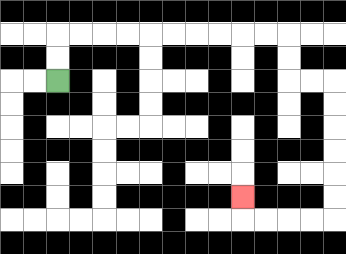{'start': '[2, 3]', 'end': '[10, 8]', 'path_directions': 'U,U,R,R,R,R,R,R,R,R,R,R,D,D,R,R,D,D,D,D,D,D,L,L,L,L,U', 'path_coordinates': '[[2, 3], [2, 2], [2, 1], [3, 1], [4, 1], [5, 1], [6, 1], [7, 1], [8, 1], [9, 1], [10, 1], [11, 1], [12, 1], [12, 2], [12, 3], [13, 3], [14, 3], [14, 4], [14, 5], [14, 6], [14, 7], [14, 8], [14, 9], [13, 9], [12, 9], [11, 9], [10, 9], [10, 8]]'}